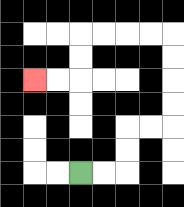{'start': '[3, 7]', 'end': '[1, 3]', 'path_directions': 'R,R,U,U,R,R,U,U,U,U,L,L,L,L,D,D,L,L', 'path_coordinates': '[[3, 7], [4, 7], [5, 7], [5, 6], [5, 5], [6, 5], [7, 5], [7, 4], [7, 3], [7, 2], [7, 1], [6, 1], [5, 1], [4, 1], [3, 1], [3, 2], [3, 3], [2, 3], [1, 3]]'}